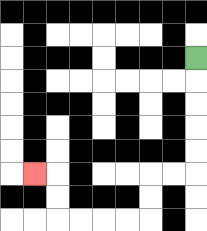{'start': '[8, 2]', 'end': '[1, 7]', 'path_directions': 'D,D,D,D,D,L,L,D,D,L,L,L,L,U,U,L', 'path_coordinates': '[[8, 2], [8, 3], [8, 4], [8, 5], [8, 6], [8, 7], [7, 7], [6, 7], [6, 8], [6, 9], [5, 9], [4, 9], [3, 9], [2, 9], [2, 8], [2, 7], [1, 7]]'}